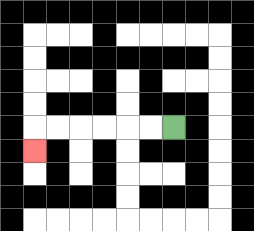{'start': '[7, 5]', 'end': '[1, 6]', 'path_directions': 'L,L,L,L,L,L,D', 'path_coordinates': '[[7, 5], [6, 5], [5, 5], [4, 5], [3, 5], [2, 5], [1, 5], [1, 6]]'}